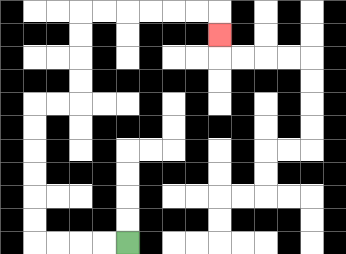{'start': '[5, 10]', 'end': '[9, 1]', 'path_directions': 'L,L,L,L,U,U,U,U,U,U,R,R,U,U,U,U,R,R,R,R,R,R,D', 'path_coordinates': '[[5, 10], [4, 10], [3, 10], [2, 10], [1, 10], [1, 9], [1, 8], [1, 7], [1, 6], [1, 5], [1, 4], [2, 4], [3, 4], [3, 3], [3, 2], [3, 1], [3, 0], [4, 0], [5, 0], [6, 0], [7, 0], [8, 0], [9, 0], [9, 1]]'}